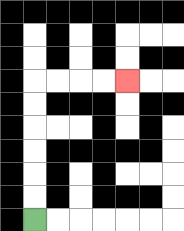{'start': '[1, 9]', 'end': '[5, 3]', 'path_directions': 'U,U,U,U,U,U,R,R,R,R', 'path_coordinates': '[[1, 9], [1, 8], [1, 7], [1, 6], [1, 5], [1, 4], [1, 3], [2, 3], [3, 3], [4, 3], [5, 3]]'}